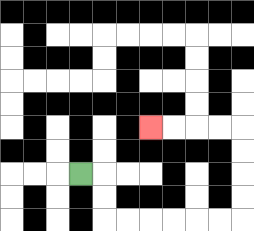{'start': '[3, 7]', 'end': '[6, 5]', 'path_directions': 'R,D,D,R,R,R,R,R,R,U,U,U,U,L,L,L,L', 'path_coordinates': '[[3, 7], [4, 7], [4, 8], [4, 9], [5, 9], [6, 9], [7, 9], [8, 9], [9, 9], [10, 9], [10, 8], [10, 7], [10, 6], [10, 5], [9, 5], [8, 5], [7, 5], [6, 5]]'}